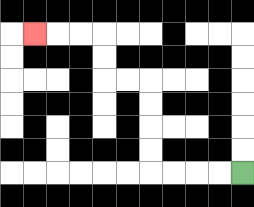{'start': '[10, 7]', 'end': '[1, 1]', 'path_directions': 'L,L,L,L,U,U,U,U,L,L,U,U,L,L,L', 'path_coordinates': '[[10, 7], [9, 7], [8, 7], [7, 7], [6, 7], [6, 6], [6, 5], [6, 4], [6, 3], [5, 3], [4, 3], [4, 2], [4, 1], [3, 1], [2, 1], [1, 1]]'}